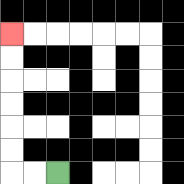{'start': '[2, 7]', 'end': '[0, 1]', 'path_directions': 'L,L,U,U,U,U,U,U', 'path_coordinates': '[[2, 7], [1, 7], [0, 7], [0, 6], [0, 5], [0, 4], [0, 3], [0, 2], [0, 1]]'}